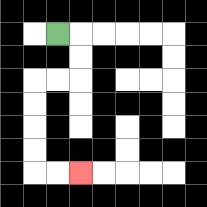{'start': '[2, 1]', 'end': '[3, 7]', 'path_directions': 'R,D,D,L,L,D,D,D,D,R,R', 'path_coordinates': '[[2, 1], [3, 1], [3, 2], [3, 3], [2, 3], [1, 3], [1, 4], [1, 5], [1, 6], [1, 7], [2, 7], [3, 7]]'}